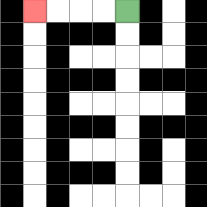{'start': '[5, 0]', 'end': '[1, 0]', 'path_directions': 'L,L,L,L', 'path_coordinates': '[[5, 0], [4, 0], [3, 0], [2, 0], [1, 0]]'}